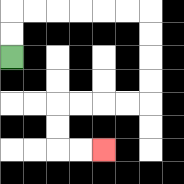{'start': '[0, 2]', 'end': '[4, 6]', 'path_directions': 'U,U,R,R,R,R,R,R,D,D,D,D,L,L,L,L,D,D,R,R', 'path_coordinates': '[[0, 2], [0, 1], [0, 0], [1, 0], [2, 0], [3, 0], [4, 0], [5, 0], [6, 0], [6, 1], [6, 2], [6, 3], [6, 4], [5, 4], [4, 4], [3, 4], [2, 4], [2, 5], [2, 6], [3, 6], [4, 6]]'}